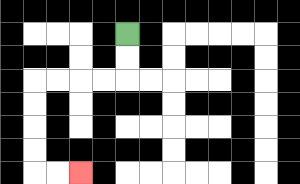{'start': '[5, 1]', 'end': '[3, 7]', 'path_directions': 'D,D,L,L,L,L,D,D,D,D,R,R', 'path_coordinates': '[[5, 1], [5, 2], [5, 3], [4, 3], [3, 3], [2, 3], [1, 3], [1, 4], [1, 5], [1, 6], [1, 7], [2, 7], [3, 7]]'}